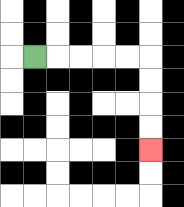{'start': '[1, 2]', 'end': '[6, 6]', 'path_directions': 'R,R,R,R,R,D,D,D,D', 'path_coordinates': '[[1, 2], [2, 2], [3, 2], [4, 2], [5, 2], [6, 2], [6, 3], [6, 4], [6, 5], [6, 6]]'}